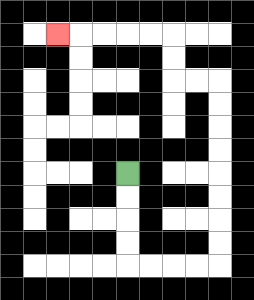{'start': '[5, 7]', 'end': '[2, 1]', 'path_directions': 'D,D,D,D,R,R,R,R,U,U,U,U,U,U,U,U,L,L,U,U,L,L,L,L,L', 'path_coordinates': '[[5, 7], [5, 8], [5, 9], [5, 10], [5, 11], [6, 11], [7, 11], [8, 11], [9, 11], [9, 10], [9, 9], [9, 8], [9, 7], [9, 6], [9, 5], [9, 4], [9, 3], [8, 3], [7, 3], [7, 2], [7, 1], [6, 1], [5, 1], [4, 1], [3, 1], [2, 1]]'}